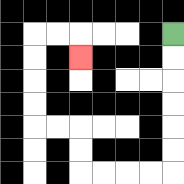{'start': '[7, 1]', 'end': '[3, 2]', 'path_directions': 'D,D,D,D,D,D,L,L,L,L,U,U,L,L,U,U,U,U,R,R,D', 'path_coordinates': '[[7, 1], [7, 2], [7, 3], [7, 4], [7, 5], [7, 6], [7, 7], [6, 7], [5, 7], [4, 7], [3, 7], [3, 6], [3, 5], [2, 5], [1, 5], [1, 4], [1, 3], [1, 2], [1, 1], [2, 1], [3, 1], [3, 2]]'}